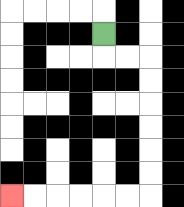{'start': '[4, 1]', 'end': '[0, 8]', 'path_directions': 'D,R,R,D,D,D,D,D,D,L,L,L,L,L,L', 'path_coordinates': '[[4, 1], [4, 2], [5, 2], [6, 2], [6, 3], [6, 4], [6, 5], [6, 6], [6, 7], [6, 8], [5, 8], [4, 8], [3, 8], [2, 8], [1, 8], [0, 8]]'}